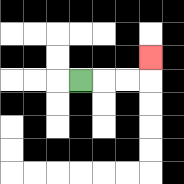{'start': '[3, 3]', 'end': '[6, 2]', 'path_directions': 'R,R,R,U', 'path_coordinates': '[[3, 3], [4, 3], [5, 3], [6, 3], [6, 2]]'}